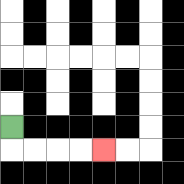{'start': '[0, 5]', 'end': '[4, 6]', 'path_directions': 'D,R,R,R,R', 'path_coordinates': '[[0, 5], [0, 6], [1, 6], [2, 6], [3, 6], [4, 6]]'}